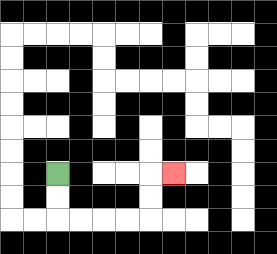{'start': '[2, 7]', 'end': '[7, 7]', 'path_directions': 'D,D,R,R,R,R,U,U,R', 'path_coordinates': '[[2, 7], [2, 8], [2, 9], [3, 9], [4, 9], [5, 9], [6, 9], [6, 8], [6, 7], [7, 7]]'}